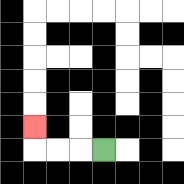{'start': '[4, 6]', 'end': '[1, 5]', 'path_directions': 'L,L,L,U', 'path_coordinates': '[[4, 6], [3, 6], [2, 6], [1, 6], [1, 5]]'}